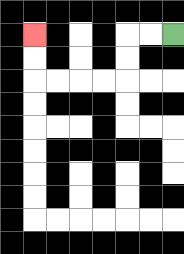{'start': '[7, 1]', 'end': '[1, 1]', 'path_directions': 'L,L,D,D,L,L,L,L,U,U', 'path_coordinates': '[[7, 1], [6, 1], [5, 1], [5, 2], [5, 3], [4, 3], [3, 3], [2, 3], [1, 3], [1, 2], [1, 1]]'}